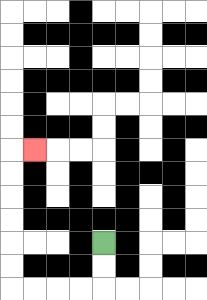{'start': '[4, 10]', 'end': '[1, 6]', 'path_directions': 'D,D,L,L,L,L,U,U,U,U,U,U,R', 'path_coordinates': '[[4, 10], [4, 11], [4, 12], [3, 12], [2, 12], [1, 12], [0, 12], [0, 11], [0, 10], [0, 9], [0, 8], [0, 7], [0, 6], [1, 6]]'}